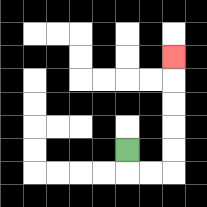{'start': '[5, 6]', 'end': '[7, 2]', 'path_directions': 'D,R,R,U,U,U,U,U', 'path_coordinates': '[[5, 6], [5, 7], [6, 7], [7, 7], [7, 6], [7, 5], [7, 4], [7, 3], [7, 2]]'}